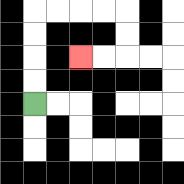{'start': '[1, 4]', 'end': '[3, 2]', 'path_directions': 'U,U,U,U,R,R,R,R,D,D,L,L', 'path_coordinates': '[[1, 4], [1, 3], [1, 2], [1, 1], [1, 0], [2, 0], [3, 0], [4, 0], [5, 0], [5, 1], [5, 2], [4, 2], [3, 2]]'}